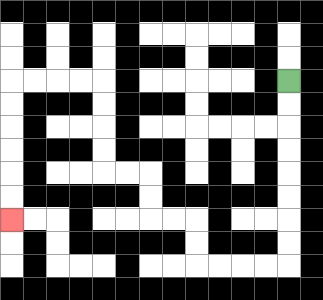{'start': '[12, 3]', 'end': '[0, 9]', 'path_directions': 'D,D,D,D,D,D,D,D,L,L,L,L,U,U,L,L,U,U,L,L,U,U,U,U,L,L,L,L,D,D,D,D,D,D', 'path_coordinates': '[[12, 3], [12, 4], [12, 5], [12, 6], [12, 7], [12, 8], [12, 9], [12, 10], [12, 11], [11, 11], [10, 11], [9, 11], [8, 11], [8, 10], [8, 9], [7, 9], [6, 9], [6, 8], [6, 7], [5, 7], [4, 7], [4, 6], [4, 5], [4, 4], [4, 3], [3, 3], [2, 3], [1, 3], [0, 3], [0, 4], [0, 5], [0, 6], [0, 7], [0, 8], [0, 9]]'}